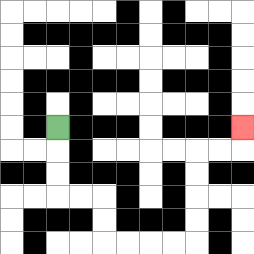{'start': '[2, 5]', 'end': '[10, 5]', 'path_directions': 'D,D,D,R,R,D,D,R,R,R,R,U,U,U,U,R,R,U', 'path_coordinates': '[[2, 5], [2, 6], [2, 7], [2, 8], [3, 8], [4, 8], [4, 9], [4, 10], [5, 10], [6, 10], [7, 10], [8, 10], [8, 9], [8, 8], [8, 7], [8, 6], [9, 6], [10, 6], [10, 5]]'}